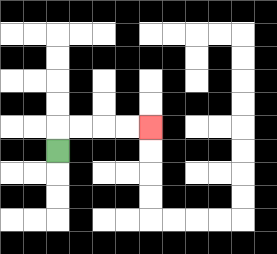{'start': '[2, 6]', 'end': '[6, 5]', 'path_directions': 'U,R,R,R,R', 'path_coordinates': '[[2, 6], [2, 5], [3, 5], [4, 5], [5, 5], [6, 5]]'}